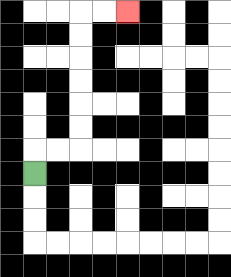{'start': '[1, 7]', 'end': '[5, 0]', 'path_directions': 'U,R,R,U,U,U,U,U,U,R,R', 'path_coordinates': '[[1, 7], [1, 6], [2, 6], [3, 6], [3, 5], [3, 4], [3, 3], [3, 2], [3, 1], [3, 0], [4, 0], [5, 0]]'}